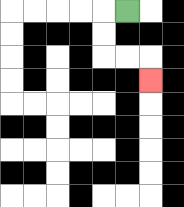{'start': '[5, 0]', 'end': '[6, 3]', 'path_directions': 'L,D,D,R,R,D', 'path_coordinates': '[[5, 0], [4, 0], [4, 1], [4, 2], [5, 2], [6, 2], [6, 3]]'}